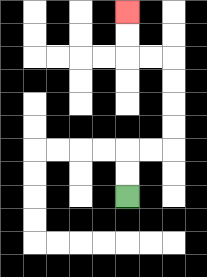{'start': '[5, 8]', 'end': '[5, 0]', 'path_directions': 'U,U,R,R,U,U,U,U,L,L,U,U', 'path_coordinates': '[[5, 8], [5, 7], [5, 6], [6, 6], [7, 6], [7, 5], [7, 4], [7, 3], [7, 2], [6, 2], [5, 2], [5, 1], [5, 0]]'}